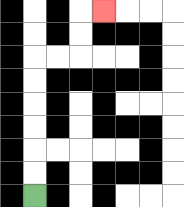{'start': '[1, 8]', 'end': '[4, 0]', 'path_directions': 'U,U,U,U,U,U,R,R,U,U,R', 'path_coordinates': '[[1, 8], [1, 7], [1, 6], [1, 5], [1, 4], [1, 3], [1, 2], [2, 2], [3, 2], [3, 1], [3, 0], [4, 0]]'}